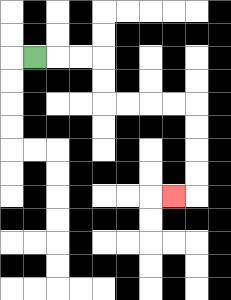{'start': '[1, 2]', 'end': '[7, 8]', 'path_directions': 'R,R,R,D,D,R,R,R,R,D,D,D,D,L', 'path_coordinates': '[[1, 2], [2, 2], [3, 2], [4, 2], [4, 3], [4, 4], [5, 4], [6, 4], [7, 4], [8, 4], [8, 5], [8, 6], [8, 7], [8, 8], [7, 8]]'}